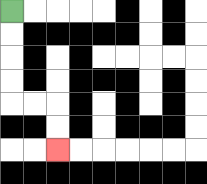{'start': '[0, 0]', 'end': '[2, 6]', 'path_directions': 'D,D,D,D,R,R,D,D', 'path_coordinates': '[[0, 0], [0, 1], [0, 2], [0, 3], [0, 4], [1, 4], [2, 4], [2, 5], [2, 6]]'}